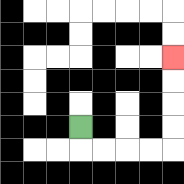{'start': '[3, 5]', 'end': '[7, 2]', 'path_directions': 'D,R,R,R,R,U,U,U,U', 'path_coordinates': '[[3, 5], [3, 6], [4, 6], [5, 6], [6, 6], [7, 6], [7, 5], [7, 4], [7, 3], [7, 2]]'}